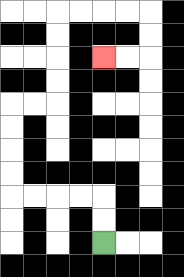{'start': '[4, 10]', 'end': '[4, 2]', 'path_directions': 'U,U,L,L,L,L,U,U,U,U,R,R,U,U,U,U,R,R,R,R,D,D,L,L', 'path_coordinates': '[[4, 10], [4, 9], [4, 8], [3, 8], [2, 8], [1, 8], [0, 8], [0, 7], [0, 6], [0, 5], [0, 4], [1, 4], [2, 4], [2, 3], [2, 2], [2, 1], [2, 0], [3, 0], [4, 0], [5, 0], [6, 0], [6, 1], [6, 2], [5, 2], [4, 2]]'}